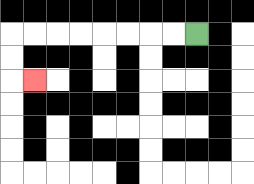{'start': '[8, 1]', 'end': '[1, 3]', 'path_directions': 'L,L,L,L,L,L,L,L,D,D,R', 'path_coordinates': '[[8, 1], [7, 1], [6, 1], [5, 1], [4, 1], [3, 1], [2, 1], [1, 1], [0, 1], [0, 2], [0, 3], [1, 3]]'}